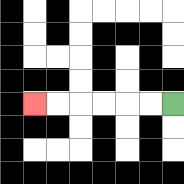{'start': '[7, 4]', 'end': '[1, 4]', 'path_directions': 'L,L,L,L,L,L', 'path_coordinates': '[[7, 4], [6, 4], [5, 4], [4, 4], [3, 4], [2, 4], [1, 4]]'}